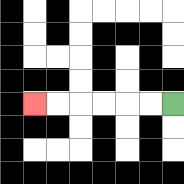{'start': '[7, 4]', 'end': '[1, 4]', 'path_directions': 'L,L,L,L,L,L', 'path_coordinates': '[[7, 4], [6, 4], [5, 4], [4, 4], [3, 4], [2, 4], [1, 4]]'}